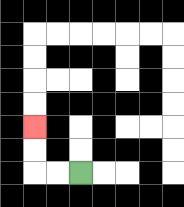{'start': '[3, 7]', 'end': '[1, 5]', 'path_directions': 'L,L,U,U', 'path_coordinates': '[[3, 7], [2, 7], [1, 7], [1, 6], [1, 5]]'}